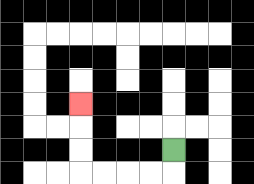{'start': '[7, 6]', 'end': '[3, 4]', 'path_directions': 'D,L,L,L,L,U,U,U', 'path_coordinates': '[[7, 6], [7, 7], [6, 7], [5, 7], [4, 7], [3, 7], [3, 6], [3, 5], [3, 4]]'}